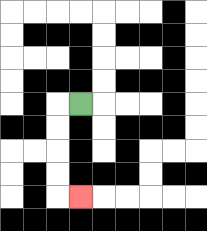{'start': '[3, 4]', 'end': '[3, 8]', 'path_directions': 'L,D,D,D,D,R', 'path_coordinates': '[[3, 4], [2, 4], [2, 5], [2, 6], [2, 7], [2, 8], [3, 8]]'}